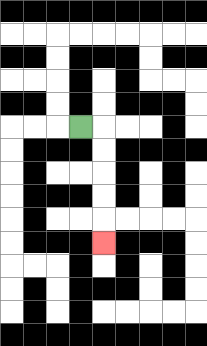{'start': '[3, 5]', 'end': '[4, 10]', 'path_directions': 'R,D,D,D,D,D', 'path_coordinates': '[[3, 5], [4, 5], [4, 6], [4, 7], [4, 8], [4, 9], [4, 10]]'}